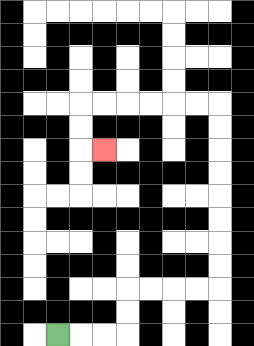{'start': '[2, 14]', 'end': '[4, 6]', 'path_directions': 'R,R,R,U,U,R,R,R,R,U,U,U,U,U,U,U,U,L,L,L,L,L,L,D,D,R', 'path_coordinates': '[[2, 14], [3, 14], [4, 14], [5, 14], [5, 13], [5, 12], [6, 12], [7, 12], [8, 12], [9, 12], [9, 11], [9, 10], [9, 9], [9, 8], [9, 7], [9, 6], [9, 5], [9, 4], [8, 4], [7, 4], [6, 4], [5, 4], [4, 4], [3, 4], [3, 5], [3, 6], [4, 6]]'}